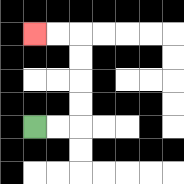{'start': '[1, 5]', 'end': '[1, 1]', 'path_directions': 'R,R,U,U,U,U,L,L', 'path_coordinates': '[[1, 5], [2, 5], [3, 5], [3, 4], [3, 3], [3, 2], [3, 1], [2, 1], [1, 1]]'}